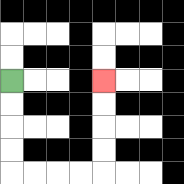{'start': '[0, 3]', 'end': '[4, 3]', 'path_directions': 'D,D,D,D,R,R,R,R,U,U,U,U', 'path_coordinates': '[[0, 3], [0, 4], [0, 5], [0, 6], [0, 7], [1, 7], [2, 7], [3, 7], [4, 7], [4, 6], [4, 5], [4, 4], [4, 3]]'}